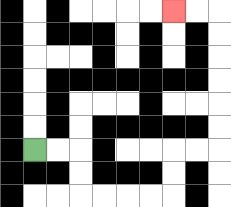{'start': '[1, 6]', 'end': '[7, 0]', 'path_directions': 'R,R,D,D,R,R,R,R,U,U,R,R,U,U,U,U,U,U,L,L', 'path_coordinates': '[[1, 6], [2, 6], [3, 6], [3, 7], [3, 8], [4, 8], [5, 8], [6, 8], [7, 8], [7, 7], [7, 6], [8, 6], [9, 6], [9, 5], [9, 4], [9, 3], [9, 2], [9, 1], [9, 0], [8, 0], [7, 0]]'}